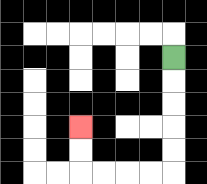{'start': '[7, 2]', 'end': '[3, 5]', 'path_directions': 'D,D,D,D,D,L,L,L,L,U,U', 'path_coordinates': '[[7, 2], [7, 3], [7, 4], [7, 5], [7, 6], [7, 7], [6, 7], [5, 7], [4, 7], [3, 7], [3, 6], [3, 5]]'}